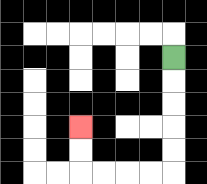{'start': '[7, 2]', 'end': '[3, 5]', 'path_directions': 'D,D,D,D,D,L,L,L,L,U,U', 'path_coordinates': '[[7, 2], [7, 3], [7, 4], [7, 5], [7, 6], [7, 7], [6, 7], [5, 7], [4, 7], [3, 7], [3, 6], [3, 5]]'}